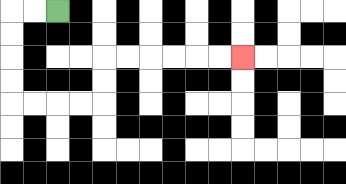{'start': '[2, 0]', 'end': '[10, 2]', 'path_directions': 'L,L,D,D,D,D,R,R,R,R,U,U,R,R,R,R,R,R', 'path_coordinates': '[[2, 0], [1, 0], [0, 0], [0, 1], [0, 2], [0, 3], [0, 4], [1, 4], [2, 4], [3, 4], [4, 4], [4, 3], [4, 2], [5, 2], [6, 2], [7, 2], [8, 2], [9, 2], [10, 2]]'}